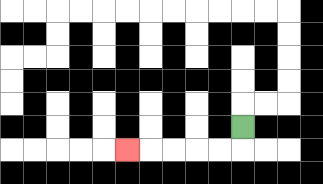{'start': '[10, 5]', 'end': '[5, 6]', 'path_directions': 'D,L,L,L,L,L', 'path_coordinates': '[[10, 5], [10, 6], [9, 6], [8, 6], [7, 6], [6, 6], [5, 6]]'}